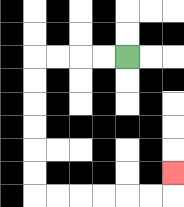{'start': '[5, 2]', 'end': '[7, 7]', 'path_directions': 'L,L,L,L,D,D,D,D,D,D,R,R,R,R,R,R,U', 'path_coordinates': '[[5, 2], [4, 2], [3, 2], [2, 2], [1, 2], [1, 3], [1, 4], [1, 5], [1, 6], [1, 7], [1, 8], [2, 8], [3, 8], [4, 8], [5, 8], [6, 8], [7, 8], [7, 7]]'}